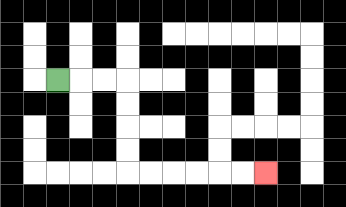{'start': '[2, 3]', 'end': '[11, 7]', 'path_directions': 'R,R,R,D,D,D,D,R,R,R,R,R,R', 'path_coordinates': '[[2, 3], [3, 3], [4, 3], [5, 3], [5, 4], [5, 5], [5, 6], [5, 7], [6, 7], [7, 7], [8, 7], [9, 7], [10, 7], [11, 7]]'}